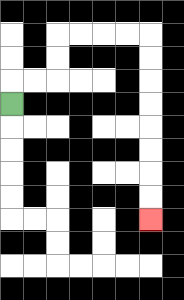{'start': '[0, 4]', 'end': '[6, 9]', 'path_directions': 'U,R,R,U,U,R,R,R,R,D,D,D,D,D,D,D,D', 'path_coordinates': '[[0, 4], [0, 3], [1, 3], [2, 3], [2, 2], [2, 1], [3, 1], [4, 1], [5, 1], [6, 1], [6, 2], [6, 3], [6, 4], [6, 5], [6, 6], [6, 7], [6, 8], [6, 9]]'}